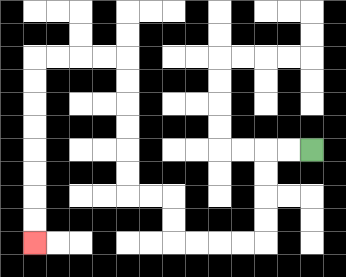{'start': '[13, 6]', 'end': '[1, 10]', 'path_directions': 'L,L,D,D,D,D,L,L,L,L,U,U,L,L,U,U,U,U,U,U,L,L,L,L,D,D,D,D,D,D,D,D', 'path_coordinates': '[[13, 6], [12, 6], [11, 6], [11, 7], [11, 8], [11, 9], [11, 10], [10, 10], [9, 10], [8, 10], [7, 10], [7, 9], [7, 8], [6, 8], [5, 8], [5, 7], [5, 6], [5, 5], [5, 4], [5, 3], [5, 2], [4, 2], [3, 2], [2, 2], [1, 2], [1, 3], [1, 4], [1, 5], [1, 6], [1, 7], [1, 8], [1, 9], [1, 10]]'}